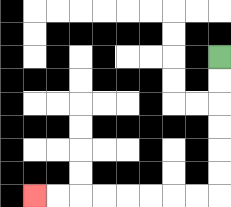{'start': '[9, 2]', 'end': '[1, 8]', 'path_directions': 'D,D,D,D,D,D,L,L,L,L,L,L,L,L', 'path_coordinates': '[[9, 2], [9, 3], [9, 4], [9, 5], [9, 6], [9, 7], [9, 8], [8, 8], [7, 8], [6, 8], [5, 8], [4, 8], [3, 8], [2, 8], [1, 8]]'}